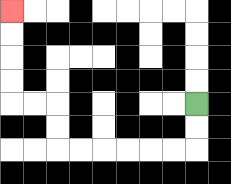{'start': '[8, 4]', 'end': '[0, 0]', 'path_directions': 'D,D,L,L,L,L,L,L,U,U,L,L,U,U,U,U', 'path_coordinates': '[[8, 4], [8, 5], [8, 6], [7, 6], [6, 6], [5, 6], [4, 6], [3, 6], [2, 6], [2, 5], [2, 4], [1, 4], [0, 4], [0, 3], [0, 2], [0, 1], [0, 0]]'}